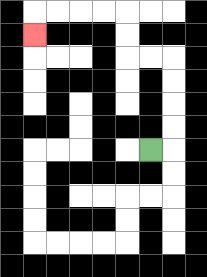{'start': '[6, 6]', 'end': '[1, 1]', 'path_directions': 'R,U,U,U,U,L,L,U,U,L,L,L,L,D', 'path_coordinates': '[[6, 6], [7, 6], [7, 5], [7, 4], [7, 3], [7, 2], [6, 2], [5, 2], [5, 1], [5, 0], [4, 0], [3, 0], [2, 0], [1, 0], [1, 1]]'}